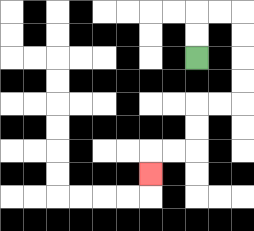{'start': '[8, 2]', 'end': '[6, 7]', 'path_directions': 'U,U,R,R,D,D,D,D,L,L,D,D,L,L,D', 'path_coordinates': '[[8, 2], [8, 1], [8, 0], [9, 0], [10, 0], [10, 1], [10, 2], [10, 3], [10, 4], [9, 4], [8, 4], [8, 5], [8, 6], [7, 6], [6, 6], [6, 7]]'}